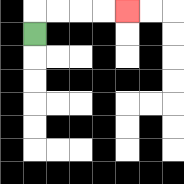{'start': '[1, 1]', 'end': '[5, 0]', 'path_directions': 'U,R,R,R,R', 'path_coordinates': '[[1, 1], [1, 0], [2, 0], [3, 0], [4, 0], [5, 0]]'}